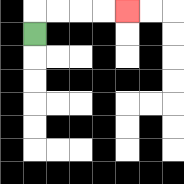{'start': '[1, 1]', 'end': '[5, 0]', 'path_directions': 'U,R,R,R,R', 'path_coordinates': '[[1, 1], [1, 0], [2, 0], [3, 0], [4, 0], [5, 0]]'}